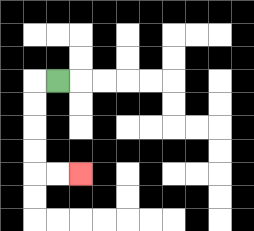{'start': '[2, 3]', 'end': '[3, 7]', 'path_directions': 'L,D,D,D,D,R,R', 'path_coordinates': '[[2, 3], [1, 3], [1, 4], [1, 5], [1, 6], [1, 7], [2, 7], [3, 7]]'}